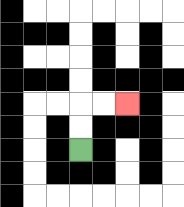{'start': '[3, 6]', 'end': '[5, 4]', 'path_directions': 'U,U,R,R', 'path_coordinates': '[[3, 6], [3, 5], [3, 4], [4, 4], [5, 4]]'}